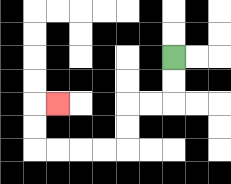{'start': '[7, 2]', 'end': '[2, 4]', 'path_directions': 'D,D,L,L,D,D,L,L,L,L,U,U,R', 'path_coordinates': '[[7, 2], [7, 3], [7, 4], [6, 4], [5, 4], [5, 5], [5, 6], [4, 6], [3, 6], [2, 6], [1, 6], [1, 5], [1, 4], [2, 4]]'}